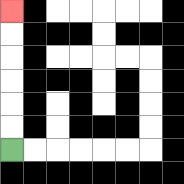{'start': '[0, 6]', 'end': '[0, 0]', 'path_directions': 'U,U,U,U,U,U', 'path_coordinates': '[[0, 6], [0, 5], [0, 4], [0, 3], [0, 2], [0, 1], [0, 0]]'}